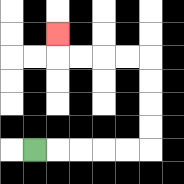{'start': '[1, 6]', 'end': '[2, 1]', 'path_directions': 'R,R,R,R,R,U,U,U,U,L,L,L,L,U', 'path_coordinates': '[[1, 6], [2, 6], [3, 6], [4, 6], [5, 6], [6, 6], [6, 5], [6, 4], [6, 3], [6, 2], [5, 2], [4, 2], [3, 2], [2, 2], [2, 1]]'}